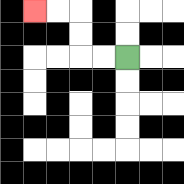{'start': '[5, 2]', 'end': '[1, 0]', 'path_directions': 'L,L,U,U,L,L', 'path_coordinates': '[[5, 2], [4, 2], [3, 2], [3, 1], [3, 0], [2, 0], [1, 0]]'}